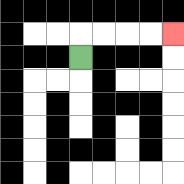{'start': '[3, 2]', 'end': '[7, 1]', 'path_directions': 'U,R,R,R,R', 'path_coordinates': '[[3, 2], [3, 1], [4, 1], [5, 1], [6, 1], [7, 1]]'}